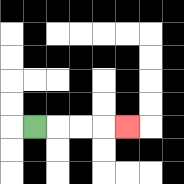{'start': '[1, 5]', 'end': '[5, 5]', 'path_directions': 'R,R,R,R', 'path_coordinates': '[[1, 5], [2, 5], [3, 5], [4, 5], [5, 5]]'}